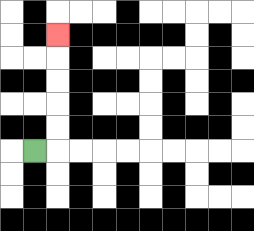{'start': '[1, 6]', 'end': '[2, 1]', 'path_directions': 'R,U,U,U,U,U', 'path_coordinates': '[[1, 6], [2, 6], [2, 5], [2, 4], [2, 3], [2, 2], [2, 1]]'}